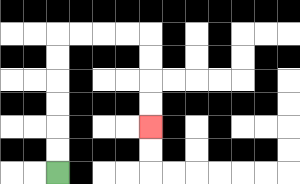{'start': '[2, 7]', 'end': '[6, 5]', 'path_directions': 'U,U,U,U,U,U,R,R,R,R,D,D,D,D', 'path_coordinates': '[[2, 7], [2, 6], [2, 5], [2, 4], [2, 3], [2, 2], [2, 1], [3, 1], [4, 1], [5, 1], [6, 1], [6, 2], [6, 3], [6, 4], [6, 5]]'}